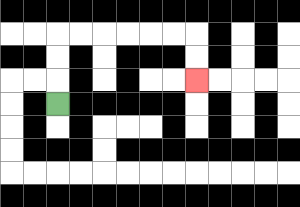{'start': '[2, 4]', 'end': '[8, 3]', 'path_directions': 'U,U,U,R,R,R,R,R,R,D,D', 'path_coordinates': '[[2, 4], [2, 3], [2, 2], [2, 1], [3, 1], [4, 1], [5, 1], [6, 1], [7, 1], [8, 1], [8, 2], [8, 3]]'}